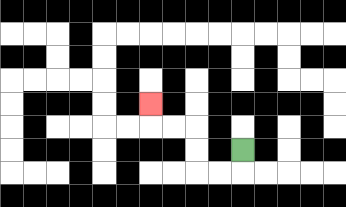{'start': '[10, 6]', 'end': '[6, 4]', 'path_directions': 'D,L,L,U,U,L,L,U', 'path_coordinates': '[[10, 6], [10, 7], [9, 7], [8, 7], [8, 6], [8, 5], [7, 5], [6, 5], [6, 4]]'}